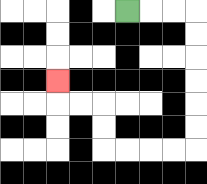{'start': '[5, 0]', 'end': '[2, 3]', 'path_directions': 'R,R,R,D,D,D,D,D,D,L,L,L,L,U,U,L,L,U', 'path_coordinates': '[[5, 0], [6, 0], [7, 0], [8, 0], [8, 1], [8, 2], [8, 3], [8, 4], [8, 5], [8, 6], [7, 6], [6, 6], [5, 6], [4, 6], [4, 5], [4, 4], [3, 4], [2, 4], [2, 3]]'}